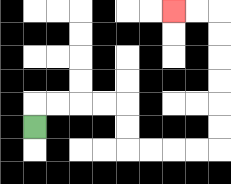{'start': '[1, 5]', 'end': '[7, 0]', 'path_directions': 'U,R,R,R,R,D,D,R,R,R,R,U,U,U,U,U,U,L,L', 'path_coordinates': '[[1, 5], [1, 4], [2, 4], [3, 4], [4, 4], [5, 4], [5, 5], [5, 6], [6, 6], [7, 6], [8, 6], [9, 6], [9, 5], [9, 4], [9, 3], [9, 2], [9, 1], [9, 0], [8, 0], [7, 0]]'}